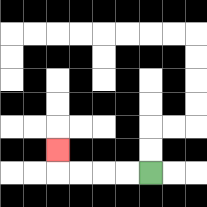{'start': '[6, 7]', 'end': '[2, 6]', 'path_directions': 'L,L,L,L,U', 'path_coordinates': '[[6, 7], [5, 7], [4, 7], [3, 7], [2, 7], [2, 6]]'}